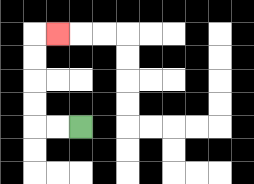{'start': '[3, 5]', 'end': '[2, 1]', 'path_directions': 'L,L,U,U,U,U,R', 'path_coordinates': '[[3, 5], [2, 5], [1, 5], [1, 4], [1, 3], [1, 2], [1, 1], [2, 1]]'}